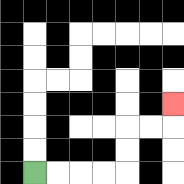{'start': '[1, 7]', 'end': '[7, 4]', 'path_directions': 'R,R,R,R,U,U,R,R,U', 'path_coordinates': '[[1, 7], [2, 7], [3, 7], [4, 7], [5, 7], [5, 6], [5, 5], [6, 5], [7, 5], [7, 4]]'}